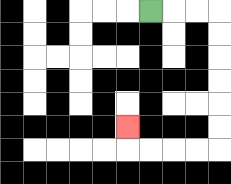{'start': '[6, 0]', 'end': '[5, 5]', 'path_directions': 'R,R,R,D,D,D,D,D,D,L,L,L,L,U', 'path_coordinates': '[[6, 0], [7, 0], [8, 0], [9, 0], [9, 1], [9, 2], [9, 3], [9, 4], [9, 5], [9, 6], [8, 6], [7, 6], [6, 6], [5, 6], [5, 5]]'}